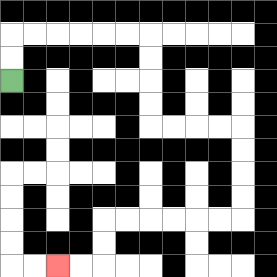{'start': '[0, 3]', 'end': '[2, 11]', 'path_directions': 'U,U,R,R,R,R,R,R,D,D,D,D,R,R,R,R,D,D,D,D,L,L,L,L,L,L,D,D,L,L', 'path_coordinates': '[[0, 3], [0, 2], [0, 1], [1, 1], [2, 1], [3, 1], [4, 1], [5, 1], [6, 1], [6, 2], [6, 3], [6, 4], [6, 5], [7, 5], [8, 5], [9, 5], [10, 5], [10, 6], [10, 7], [10, 8], [10, 9], [9, 9], [8, 9], [7, 9], [6, 9], [5, 9], [4, 9], [4, 10], [4, 11], [3, 11], [2, 11]]'}